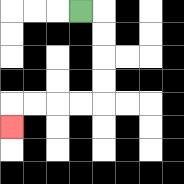{'start': '[3, 0]', 'end': '[0, 5]', 'path_directions': 'R,D,D,D,D,L,L,L,L,D', 'path_coordinates': '[[3, 0], [4, 0], [4, 1], [4, 2], [4, 3], [4, 4], [3, 4], [2, 4], [1, 4], [0, 4], [0, 5]]'}